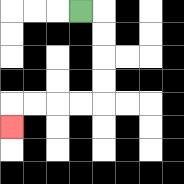{'start': '[3, 0]', 'end': '[0, 5]', 'path_directions': 'R,D,D,D,D,L,L,L,L,D', 'path_coordinates': '[[3, 0], [4, 0], [4, 1], [4, 2], [4, 3], [4, 4], [3, 4], [2, 4], [1, 4], [0, 4], [0, 5]]'}